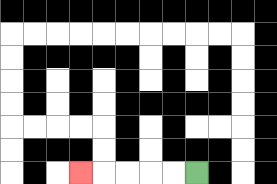{'start': '[8, 7]', 'end': '[3, 7]', 'path_directions': 'L,L,L,L,L', 'path_coordinates': '[[8, 7], [7, 7], [6, 7], [5, 7], [4, 7], [3, 7]]'}